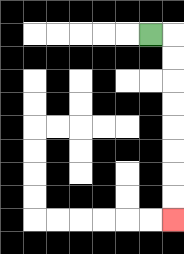{'start': '[6, 1]', 'end': '[7, 9]', 'path_directions': 'R,D,D,D,D,D,D,D,D', 'path_coordinates': '[[6, 1], [7, 1], [7, 2], [7, 3], [7, 4], [7, 5], [7, 6], [7, 7], [7, 8], [7, 9]]'}